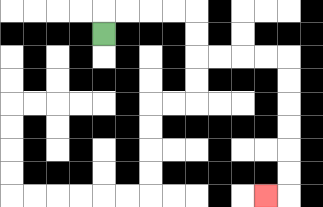{'start': '[4, 1]', 'end': '[11, 8]', 'path_directions': 'U,R,R,R,R,D,D,R,R,R,R,D,D,D,D,D,D,L', 'path_coordinates': '[[4, 1], [4, 0], [5, 0], [6, 0], [7, 0], [8, 0], [8, 1], [8, 2], [9, 2], [10, 2], [11, 2], [12, 2], [12, 3], [12, 4], [12, 5], [12, 6], [12, 7], [12, 8], [11, 8]]'}